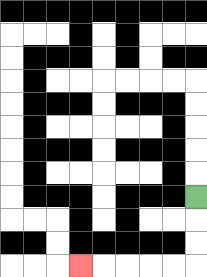{'start': '[8, 8]', 'end': '[3, 11]', 'path_directions': 'D,D,D,L,L,L,L,L', 'path_coordinates': '[[8, 8], [8, 9], [8, 10], [8, 11], [7, 11], [6, 11], [5, 11], [4, 11], [3, 11]]'}